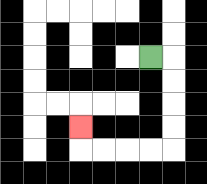{'start': '[6, 2]', 'end': '[3, 5]', 'path_directions': 'R,D,D,D,D,L,L,L,L,U', 'path_coordinates': '[[6, 2], [7, 2], [7, 3], [7, 4], [7, 5], [7, 6], [6, 6], [5, 6], [4, 6], [3, 6], [3, 5]]'}